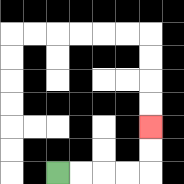{'start': '[2, 7]', 'end': '[6, 5]', 'path_directions': 'R,R,R,R,U,U', 'path_coordinates': '[[2, 7], [3, 7], [4, 7], [5, 7], [6, 7], [6, 6], [6, 5]]'}